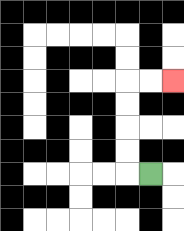{'start': '[6, 7]', 'end': '[7, 3]', 'path_directions': 'L,U,U,U,U,R,R', 'path_coordinates': '[[6, 7], [5, 7], [5, 6], [5, 5], [5, 4], [5, 3], [6, 3], [7, 3]]'}